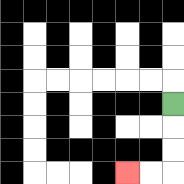{'start': '[7, 4]', 'end': '[5, 7]', 'path_directions': 'D,D,D,L,L', 'path_coordinates': '[[7, 4], [7, 5], [7, 6], [7, 7], [6, 7], [5, 7]]'}